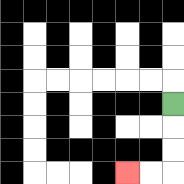{'start': '[7, 4]', 'end': '[5, 7]', 'path_directions': 'D,D,D,L,L', 'path_coordinates': '[[7, 4], [7, 5], [7, 6], [7, 7], [6, 7], [5, 7]]'}